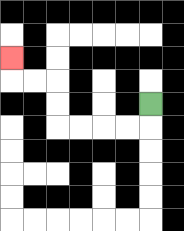{'start': '[6, 4]', 'end': '[0, 2]', 'path_directions': 'D,L,L,L,L,U,U,L,L,U', 'path_coordinates': '[[6, 4], [6, 5], [5, 5], [4, 5], [3, 5], [2, 5], [2, 4], [2, 3], [1, 3], [0, 3], [0, 2]]'}